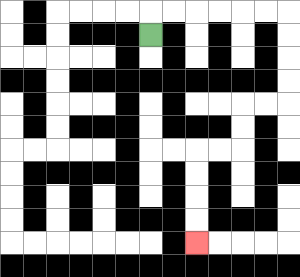{'start': '[6, 1]', 'end': '[8, 10]', 'path_directions': 'U,R,R,R,R,R,R,D,D,D,D,L,L,D,D,L,L,D,D,D,D', 'path_coordinates': '[[6, 1], [6, 0], [7, 0], [8, 0], [9, 0], [10, 0], [11, 0], [12, 0], [12, 1], [12, 2], [12, 3], [12, 4], [11, 4], [10, 4], [10, 5], [10, 6], [9, 6], [8, 6], [8, 7], [8, 8], [8, 9], [8, 10]]'}